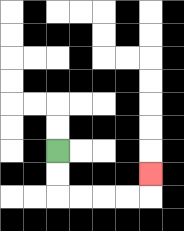{'start': '[2, 6]', 'end': '[6, 7]', 'path_directions': 'D,D,R,R,R,R,U', 'path_coordinates': '[[2, 6], [2, 7], [2, 8], [3, 8], [4, 8], [5, 8], [6, 8], [6, 7]]'}